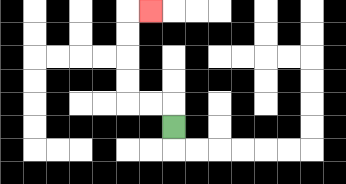{'start': '[7, 5]', 'end': '[6, 0]', 'path_directions': 'U,L,L,U,U,U,U,R', 'path_coordinates': '[[7, 5], [7, 4], [6, 4], [5, 4], [5, 3], [5, 2], [5, 1], [5, 0], [6, 0]]'}